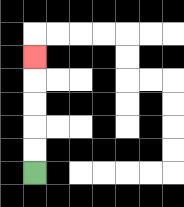{'start': '[1, 7]', 'end': '[1, 2]', 'path_directions': 'U,U,U,U,U', 'path_coordinates': '[[1, 7], [1, 6], [1, 5], [1, 4], [1, 3], [1, 2]]'}